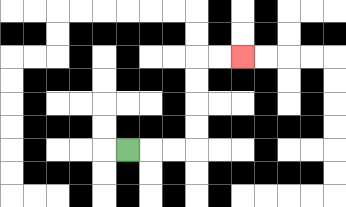{'start': '[5, 6]', 'end': '[10, 2]', 'path_directions': 'R,R,R,U,U,U,U,R,R', 'path_coordinates': '[[5, 6], [6, 6], [7, 6], [8, 6], [8, 5], [8, 4], [8, 3], [8, 2], [9, 2], [10, 2]]'}